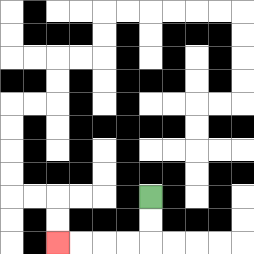{'start': '[6, 8]', 'end': '[2, 10]', 'path_directions': 'D,D,L,L,L,L', 'path_coordinates': '[[6, 8], [6, 9], [6, 10], [5, 10], [4, 10], [3, 10], [2, 10]]'}